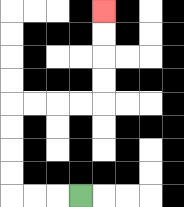{'start': '[3, 8]', 'end': '[4, 0]', 'path_directions': 'L,L,L,U,U,U,U,R,R,R,R,U,U,U,U', 'path_coordinates': '[[3, 8], [2, 8], [1, 8], [0, 8], [0, 7], [0, 6], [0, 5], [0, 4], [1, 4], [2, 4], [3, 4], [4, 4], [4, 3], [4, 2], [4, 1], [4, 0]]'}